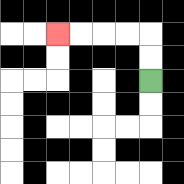{'start': '[6, 3]', 'end': '[2, 1]', 'path_directions': 'U,U,L,L,L,L', 'path_coordinates': '[[6, 3], [6, 2], [6, 1], [5, 1], [4, 1], [3, 1], [2, 1]]'}